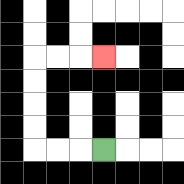{'start': '[4, 6]', 'end': '[4, 2]', 'path_directions': 'L,L,L,U,U,U,U,R,R,R', 'path_coordinates': '[[4, 6], [3, 6], [2, 6], [1, 6], [1, 5], [1, 4], [1, 3], [1, 2], [2, 2], [3, 2], [4, 2]]'}